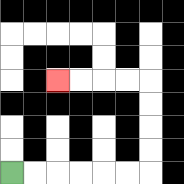{'start': '[0, 7]', 'end': '[2, 3]', 'path_directions': 'R,R,R,R,R,R,U,U,U,U,L,L,L,L', 'path_coordinates': '[[0, 7], [1, 7], [2, 7], [3, 7], [4, 7], [5, 7], [6, 7], [6, 6], [6, 5], [6, 4], [6, 3], [5, 3], [4, 3], [3, 3], [2, 3]]'}